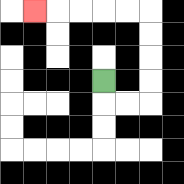{'start': '[4, 3]', 'end': '[1, 0]', 'path_directions': 'D,R,R,U,U,U,U,L,L,L,L,L', 'path_coordinates': '[[4, 3], [4, 4], [5, 4], [6, 4], [6, 3], [6, 2], [6, 1], [6, 0], [5, 0], [4, 0], [3, 0], [2, 0], [1, 0]]'}